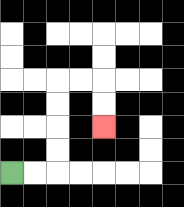{'start': '[0, 7]', 'end': '[4, 5]', 'path_directions': 'R,R,U,U,U,U,R,R,D,D', 'path_coordinates': '[[0, 7], [1, 7], [2, 7], [2, 6], [2, 5], [2, 4], [2, 3], [3, 3], [4, 3], [4, 4], [4, 5]]'}